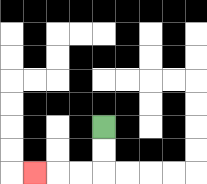{'start': '[4, 5]', 'end': '[1, 7]', 'path_directions': 'D,D,L,L,L', 'path_coordinates': '[[4, 5], [4, 6], [4, 7], [3, 7], [2, 7], [1, 7]]'}